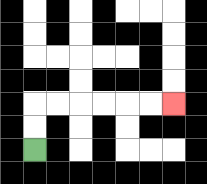{'start': '[1, 6]', 'end': '[7, 4]', 'path_directions': 'U,U,R,R,R,R,R,R', 'path_coordinates': '[[1, 6], [1, 5], [1, 4], [2, 4], [3, 4], [4, 4], [5, 4], [6, 4], [7, 4]]'}